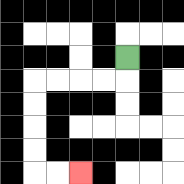{'start': '[5, 2]', 'end': '[3, 7]', 'path_directions': 'D,L,L,L,L,D,D,D,D,R,R', 'path_coordinates': '[[5, 2], [5, 3], [4, 3], [3, 3], [2, 3], [1, 3], [1, 4], [1, 5], [1, 6], [1, 7], [2, 7], [3, 7]]'}